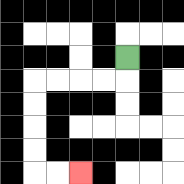{'start': '[5, 2]', 'end': '[3, 7]', 'path_directions': 'D,L,L,L,L,D,D,D,D,R,R', 'path_coordinates': '[[5, 2], [5, 3], [4, 3], [3, 3], [2, 3], [1, 3], [1, 4], [1, 5], [1, 6], [1, 7], [2, 7], [3, 7]]'}